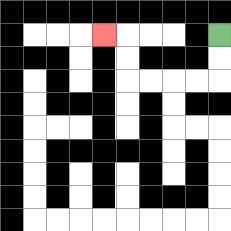{'start': '[9, 1]', 'end': '[4, 1]', 'path_directions': 'D,D,L,L,L,L,U,U,L', 'path_coordinates': '[[9, 1], [9, 2], [9, 3], [8, 3], [7, 3], [6, 3], [5, 3], [5, 2], [5, 1], [4, 1]]'}